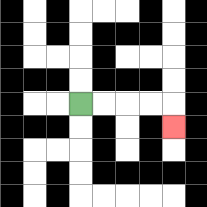{'start': '[3, 4]', 'end': '[7, 5]', 'path_directions': 'R,R,R,R,D', 'path_coordinates': '[[3, 4], [4, 4], [5, 4], [6, 4], [7, 4], [7, 5]]'}